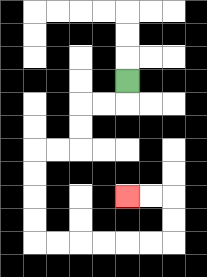{'start': '[5, 3]', 'end': '[5, 8]', 'path_directions': 'D,L,L,D,D,L,L,D,D,D,D,R,R,R,R,R,R,U,U,L,L', 'path_coordinates': '[[5, 3], [5, 4], [4, 4], [3, 4], [3, 5], [3, 6], [2, 6], [1, 6], [1, 7], [1, 8], [1, 9], [1, 10], [2, 10], [3, 10], [4, 10], [5, 10], [6, 10], [7, 10], [7, 9], [7, 8], [6, 8], [5, 8]]'}